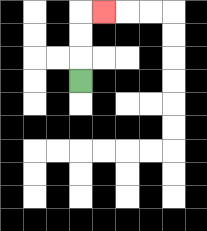{'start': '[3, 3]', 'end': '[4, 0]', 'path_directions': 'U,U,U,R', 'path_coordinates': '[[3, 3], [3, 2], [3, 1], [3, 0], [4, 0]]'}